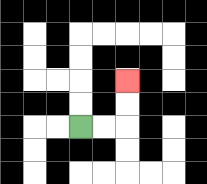{'start': '[3, 5]', 'end': '[5, 3]', 'path_directions': 'R,R,U,U', 'path_coordinates': '[[3, 5], [4, 5], [5, 5], [5, 4], [5, 3]]'}